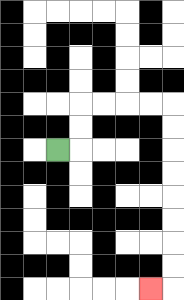{'start': '[2, 6]', 'end': '[6, 12]', 'path_directions': 'R,U,U,R,R,R,R,D,D,D,D,D,D,D,D,L', 'path_coordinates': '[[2, 6], [3, 6], [3, 5], [3, 4], [4, 4], [5, 4], [6, 4], [7, 4], [7, 5], [7, 6], [7, 7], [7, 8], [7, 9], [7, 10], [7, 11], [7, 12], [6, 12]]'}